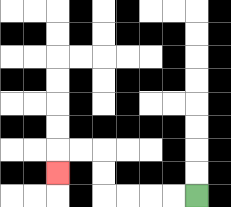{'start': '[8, 8]', 'end': '[2, 7]', 'path_directions': 'L,L,L,L,U,U,L,L,D', 'path_coordinates': '[[8, 8], [7, 8], [6, 8], [5, 8], [4, 8], [4, 7], [4, 6], [3, 6], [2, 6], [2, 7]]'}